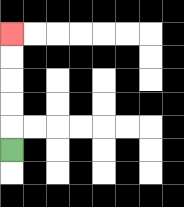{'start': '[0, 6]', 'end': '[0, 1]', 'path_directions': 'U,U,U,U,U', 'path_coordinates': '[[0, 6], [0, 5], [0, 4], [0, 3], [0, 2], [0, 1]]'}